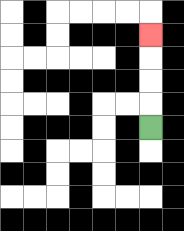{'start': '[6, 5]', 'end': '[6, 1]', 'path_directions': 'U,U,U,U', 'path_coordinates': '[[6, 5], [6, 4], [6, 3], [6, 2], [6, 1]]'}